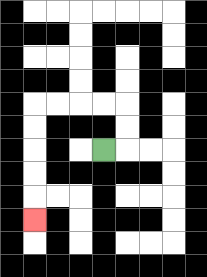{'start': '[4, 6]', 'end': '[1, 9]', 'path_directions': 'R,U,U,L,L,L,L,D,D,D,D,D', 'path_coordinates': '[[4, 6], [5, 6], [5, 5], [5, 4], [4, 4], [3, 4], [2, 4], [1, 4], [1, 5], [1, 6], [1, 7], [1, 8], [1, 9]]'}